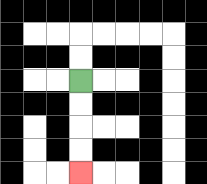{'start': '[3, 3]', 'end': '[3, 7]', 'path_directions': 'D,D,D,D', 'path_coordinates': '[[3, 3], [3, 4], [3, 5], [3, 6], [3, 7]]'}